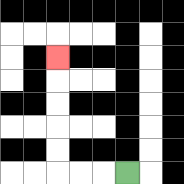{'start': '[5, 7]', 'end': '[2, 2]', 'path_directions': 'L,L,L,U,U,U,U,U', 'path_coordinates': '[[5, 7], [4, 7], [3, 7], [2, 7], [2, 6], [2, 5], [2, 4], [2, 3], [2, 2]]'}